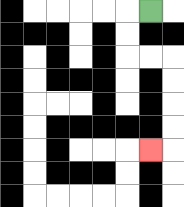{'start': '[6, 0]', 'end': '[6, 6]', 'path_directions': 'L,D,D,R,R,D,D,D,D,L', 'path_coordinates': '[[6, 0], [5, 0], [5, 1], [5, 2], [6, 2], [7, 2], [7, 3], [7, 4], [7, 5], [7, 6], [6, 6]]'}